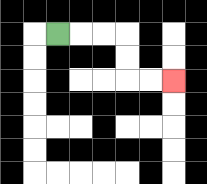{'start': '[2, 1]', 'end': '[7, 3]', 'path_directions': 'R,R,R,D,D,R,R', 'path_coordinates': '[[2, 1], [3, 1], [4, 1], [5, 1], [5, 2], [5, 3], [6, 3], [7, 3]]'}